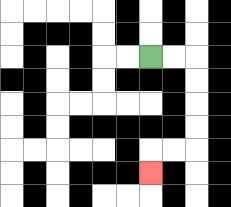{'start': '[6, 2]', 'end': '[6, 7]', 'path_directions': 'R,R,D,D,D,D,L,L,D', 'path_coordinates': '[[6, 2], [7, 2], [8, 2], [8, 3], [8, 4], [8, 5], [8, 6], [7, 6], [6, 6], [6, 7]]'}